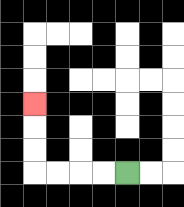{'start': '[5, 7]', 'end': '[1, 4]', 'path_directions': 'L,L,L,L,U,U,U', 'path_coordinates': '[[5, 7], [4, 7], [3, 7], [2, 7], [1, 7], [1, 6], [1, 5], [1, 4]]'}